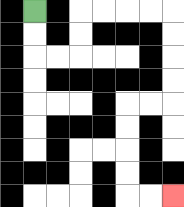{'start': '[1, 0]', 'end': '[7, 8]', 'path_directions': 'D,D,R,R,U,U,R,R,R,R,D,D,D,D,L,L,D,D,D,D,R,R', 'path_coordinates': '[[1, 0], [1, 1], [1, 2], [2, 2], [3, 2], [3, 1], [3, 0], [4, 0], [5, 0], [6, 0], [7, 0], [7, 1], [7, 2], [7, 3], [7, 4], [6, 4], [5, 4], [5, 5], [5, 6], [5, 7], [5, 8], [6, 8], [7, 8]]'}